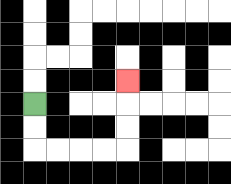{'start': '[1, 4]', 'end': '[5, 3]', 'path_directions': 'D,D,R,R,R,R,U,U,U', 'path_coordinates': '[[1, 4], [1, 5], [1, 6], [2, 6], [3, 6], [4, 6], [5, 6], [5, 5], [5, 4], [5, 3]]'}